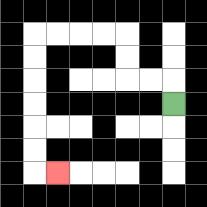{'start': '[7, 4]', 'end': '[2, 7]', 'path_directions': 'U,L,L,U,U,L,L,L,L,D,D,D,D,D,D,R', 'path_coordinates': '[[7, 4], [7, 3], [6, 3], [5, 3], [5, 2], [5, 1], [4, 1], [3, 1], [2, 1], [1, 1], [1, 2], [1, 3], [1, 4], [1, 5], [1, 6], [1, 7], [2, 7]]'}